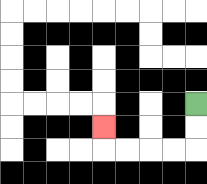{'start': '[8, 4]', 'end': '[4, 5]', 'path_directions': 'D,D,L,L,L,L,U', 'path_coordinates': '[[8, 4], [8, 5], [8, 6], [7, 6], [6, 6], [5, 6], [4, 6], [4, 5]]'}